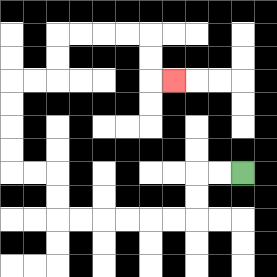{'start': '[10, 7]', 'end': '[7, 3]', 'path_directions': 'L,L,D,D,L,L,L,L,L,L,U,U,L,L,U,U,U,U,R,R,U,U,R,R,R,R,D,D,R', 'path_coordinates': '[[10, 7], [9, 7], [8, 7], [8, 8], [8, 9], [7, 9], [6, 9], [5, 9], [4, 9], [3, 9], [2, 9], [2, 8], [2, 7], [1, 7], [0, 7], [0, 6], [0, 5], [0, 4], [0, 3], [1, 3], [2, 3], [2, 2], [2, 1], [3, 1], [4, 1], [5, 1], [6, 1], [6, 2], [6, 3], [7, 3]]'}